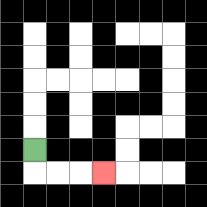{'start': '[1, 6]', 'end': '[4, 7]', 'path_directions': 'D,R,R,R', 'path_coordinates': '[[1, 6], [1, 7], [2, 7], [3, 7], [4, 7]]'}